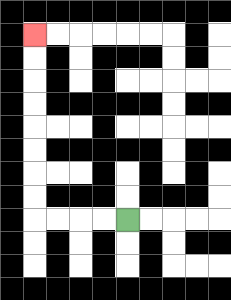{'start': '[5, 9]', 'end': '[1, 1]', 'path_directions': 'L,L,L,L,U,U,U,U,U,U,U,U', 'path_coordinates': '[[5, 9], [4, 9], [3, 9], [2, 9], [1, 9], [1, 8], [1, 7], [1, 6], [1, 5], [1, 4], [1, 3], [1, 2], [1, 1]]'}